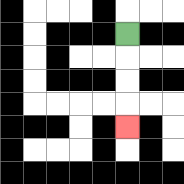{'start': '[5, 1]', 'end': '[5, 5]', 'path_directions': 'D,D,D,D', 'path_coordinates': '[[5, 1], [5, 2], [5, 3], [5, 4], [5, 5]]'}